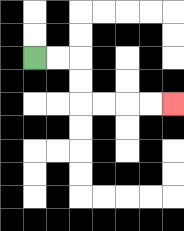{'start': '[1, 2]', 'end': '[7, 4]', 'path_directions': 'R,R,D,D,R,R,R,R', 'path_coordinates': '[[1, 2], [2, 2], [3, 2], [3, 3], [3, 4], [4, 4], [5, 4], [6, 4], [7, 4]]'}